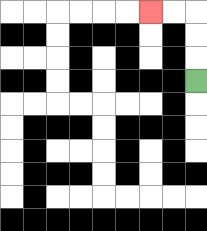{'start': '[8, 3]', 'end': '[6, 0]', 'path_directions': 'U,U,U,L,L', 'path_coordinates': '[[8, 3], [8, 2], [8, 1], [8, 0], [7, 0], [6, 0]]'}